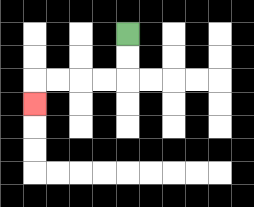{'start': '[5, 1]', 'end': '[1, 4]', 'path_directions': 'D,D,L,L,L,L,D', 'path_coordinates': '[[5, 1], [5, 2], [5, 3], [4, 3], [3, 3], [2, 3], [1, 3], [1, 4]]'}